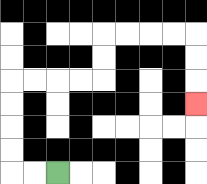{'start': '[2, 7]', 'end': '[8, 4]', 'path_directions': 'L,L,U,U,U,U,R,R,R,R,U,U,R,R,R,R,D,D,D', 'path_coordinates': '[[2, 7], [1, 7], [0, 7], [0, 6], [0, 5], [0, 4], [0, 3], [1, 3], [2, 3], [3, 3], [4, 3], [4, 2], [4, 1], [5, 1], [6, 1], [7, 1], [8, 1], [8, 2], [8, 3], [8, 4]]'}